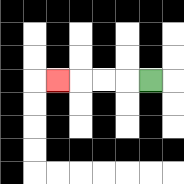{'start': '[6, 3]', 'end': '[2, 3]', 'path_directions': 'L,L,L,L', 'path_coordinates': '[[6, 3], [5, 3], [4, 3], [3, 3], [2, 3]]'}